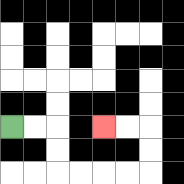{'start': '[0, 5]', 'end': '[4, 5]', 'path_directions': 'R,R,D,D,R,R,R,R,U,U,L,L', 'path_coordinates': '[[0, 5], [1, 5], [2, 5], [2, 6], [2, 7], [3, 7], [4, 7], [5, 7], [6, 7], [6, 6], [6, 5], [5, 5], [4, 5]]'}